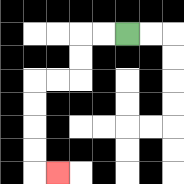{'start': '[5, 1]', 'end': '[2, 7]', 'path_directions': 'L,L,D,D,L,L,D,D,D,D,R', 'path_coordinates': '[[5, 1], [4, 1], [3, 1], [3, 2], [3, 3], [2, 3], [1, 3], [1, 4], [1, 5], [1, 6], [1, 7], [2, 7]]'}